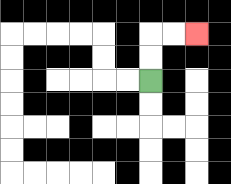{'start': '[6, 3]', 'end': '[8, 1]', 'path_directions': 'U,U,R,R', 'path_coordinates': '[[6, 3], [6, 2], [6, 1], [7, 1], [8, 1]]'}